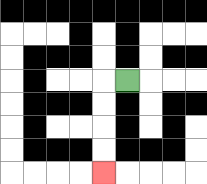{'start': '[5, 3]', 'end': '[4, 7]', 'path_directions': 'L,D,D,D,D', 'path_coordinates': '[[5, 3], [4, 3], [4, 4], [4, 5], [4, 6], [4, 7]]'}